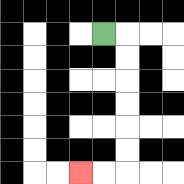{'start': '[4, 1]', 'end': '[3, 7]', 'path_directions': 'R,D,D,D,D,D,D,L,L', 'path_coordinates': '[[4, 1], [5, 1], [5, 2], [5, 3], [5, 4], [5, 5], [5, 6], [5, 7], [4, 7], [3, 7]]'}